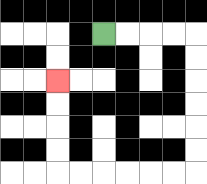{'start': '[4, 1]', 'end': '[2, 3]', 'path_directions': 'R,R,R,R,D,D,D,D,D,D,L,L,L,L,L,L,U,U,U,U', 'path_coordinates': '[[4, 1], [5, 1], [6, 1], [7, 1], [8, 1], [8, 2], [8, 3], [8, 4], [8, 5], [8, 6], [8, 7], [7, 7], [6, 7], [5, 7], [4, 7], [3, 7], [2, 7], [2, 6], [2, 5], [2, 4], [2, 3]]'}